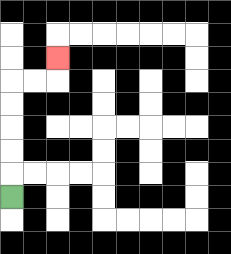{'start': '[0, 8]', 'end': '[2, 2]', 'path_directions': 'U,U,U,U,U,R,R,U', 'path_coordinates': '[[0, 8], [0, 7], [0, 6], [0, 5], [0, 4], [0, 3], [1, 3], [2, 3], [2, 2]]'}